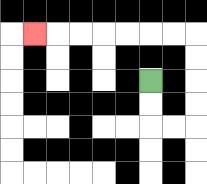{'start': '[6, 3]', 'end': '[1, 1]', 'path_directions': 'D,D,R,R,U,U,U,U,L,L,L,L,L,L,L', 'path_coordinates': '[[6, 3], [6, 4], [6, 5], [7, 5], [8, 5], [8, 4], [8, 3], [8, 2], [8, 1], [7, 1], [6, 1], [5, 1], [4, 1], [3, 1], [2, 1], [1, 1]]'}